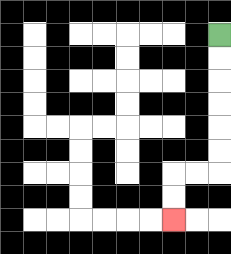{'start': '[9, 1]', 'end': '[7, 9]', 'path_directions': 'D,D,D,D,D,D,L,L,D,D', 'path_coordinates': '[[9, 1], [9, 2], [9, 3], [9, 4], [9, 5], [9, 6], [9, 7], [8, 7], [7, 7], [7, 8], [7, 9]]'}